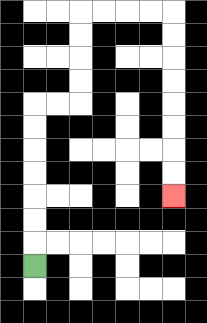{'start': '[1, 11]', 'end': '[7, 8]', 'path_directions': 'U,U,U,U,U,U,U,R,R,U,U,U,U,R,R,R,R,D,D,D,D,D,D,D,D', 'path_coordinates': '[[1, 11], [1, 10], [1, 9], [1, 8], [1, 7], [1, 6], [1, 5], [1, 4], [2, 4], [3, 4], [3, 3], [3, 2], [3, 1], [3, 0], [4, 0], [5, 0], [6, 0], [7, 0], [7, 1], [7, 2], [7, 3], [7, 4], [7, 5], [7, 6], [7, 7], [7, 8]]'}